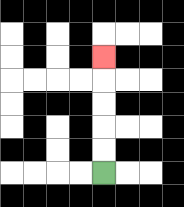{'start': '[4, 7]', 'end': '[4, 2]', 'path_directions': 'U,U,U,U,U', 'path_coordinates': '[[4, 7], [4, 6], [4, 5], [4, 4], [4, 3], [4, 2]]'}